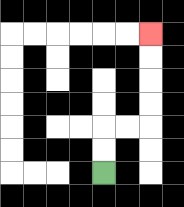{'start': '[4, 7]', 'end': '[6, 1]', 'path_directions': 'U,U,R,R,U,U,U,U', 'path_coordinates': '[[4, 7], [4, 6], [4, 5], [5, 5], [6, 5], [6, 4], [6, 3], [6, 2], [6, 1]]'}